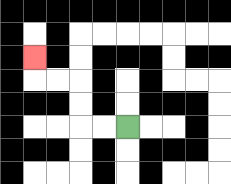{'start': '[5, 5]', 'end': '[1, 2]', 'path_directions': 'L,L,U,U,L,L,U', 'path_coordinates': '[[5, 5], [4, 5], [3, 5], [3, 4], [3, 3], [2, 3], [1, 3], [1, 2]]'}